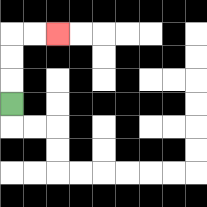{'start': '[0, 4]', 'end': '[2, 1]', 'path_directions': 'U,U,U,R,R', 'path_coordinates': '[[0, 4], [0, 3], [0, 2], [0, 1], [1, 1], [2, 1]]'}